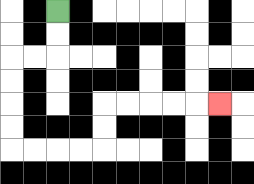{'start': '[2, 0]', 'end': '[9, 4]', 'path_directions': 'D,D,L,L,D,D,D,D,R,R,R,R,U,U,R,R,R,R,R', 'path_coordinates': '[[2, 0], [2, 1], [2, 2], [1, 2], [0, 2], [0, 3], [0, 4], [0, 5], [0, 6], [1, 6], [2, 6], [3, 6], [4, 6], [4, 5], [4, 4], [5, 4], [6, 4], [7, 4], [8, 4], [9, 4]]'}